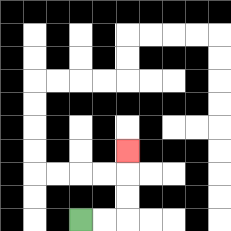{'start': '[3, 9]', 'end': '[5, 6]', 'path_directions': 'R,R,U,U,U', 'path_coordinates': '[[3, 9], [4, 9], [5, 9], [5, 8], [5, 7], [5, 6]]'}